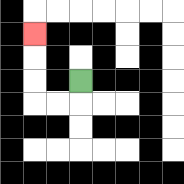{'start': '[3, 3]', 'end': '[1, 1]', 'path_directions': 'D,L,L,U,U,U', 'path_coordinates': '[[3, 3], [3, 4], [2, 4], [1, 4], [1, 3], [1, 2], [1, 1]]'}